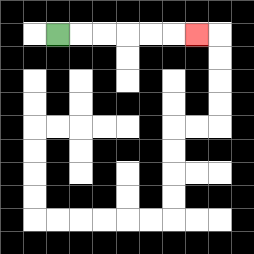{'start': '[2, 1]', 'end': '[8, 1]', 'path_directions': 'R,R,R,R,R,R', 'path_coordinates': '[[2, 1], [3, 1], [4, 1], [5, 1], [6, 1], [7, 1], [8, 1]]'}